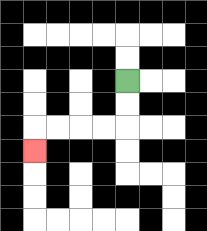{'start': '[5, 3]', 'end': '[1, 6]', 'path_directions': 'D,D,L,L,L,L,D', 'path_coordinates': '[[5, 3], [5, 4], [5, 5], [4, 5], [3, 5], [2, 5], [1, 5], [1, 6]]'}